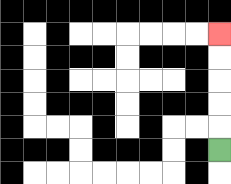{'start': '[9, 6]', 'end': '[9, 1]', 'path_directions': 'U,U,U,U,U', 'path_coordinates': '[[9, 6], [9, 5], [9, 4], [9, 3], [9, 2], [9, 1]]'}